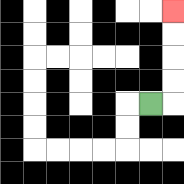{'start': '[6, 4]', 'end': '[7, 0]', 'path_directions': 'R,U,U,U,U', 'path_coordinates': '[[6, 4], [7, 4], [7, 3], [7, 2], [7, 1], [7, 0]]'}